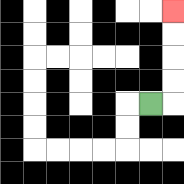{'start': '[6, 4]', 'end': '[7, 0]', 'path_directions': 'R,U,U,U,U', 'path_coordinates': '[[6, 4], [7, 4], [7, 3], [7, 2], [7, 1], [7, 0]]'}